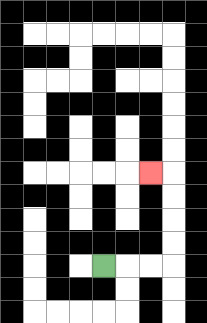{'start': '[4, 11]', 'end': '[6, 7]', 'path_directions': 'R,R,R,U,U,U,U,L', 'path_coordinates': '[[4, 11], [5, 11], [6, 11], [7, 11], [7, 10], [7, 9], [7, 8], [7, 7], [6, 7]]'}